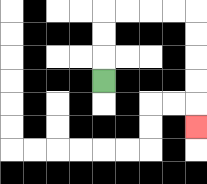{'start': '[4, 3]', 'end': '[8, 5]', 'path_directions': 'U,U,U,R,R,R,R,D,D,D,D,D', 'path_coordinates': '[[4, 3], [4, 2], [4, 1], [4, 0], [5, 0], [6, 0], [7, 0], [8, 0], [8, 1], [8, 2], [8, 3], [8, 4], [8, 5]]'}